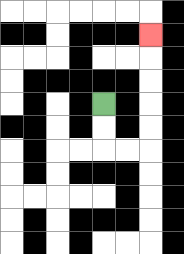{'start': '[4, 4]', 'end': '[6, 1]', 'path_directions': 'D,D,R,R,U,U,U,U,U', 'path_coordinates': '[[4, 4], [4, 5], [4, 6], [5, 6], [6, 6], [6, 5], [6, 4], [6, 3], [6, 2], [6, 1]]'}